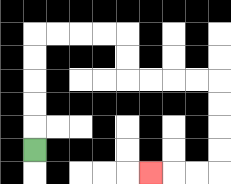{'start': '[1, 6]', 'end': '[6, 7]', 'path_directions': 'U,U,U,U,U,R,R,R,R,D,D,R,R,R,R,D,D,D,D,L,L,L', 'path_coordinates': '[[1, 6], [1, 5], [1, 4], [1, 3], [1, 2], [1, 1], [2, 1], [3, 1], [4, 1], [5, 1], [5, 2], [5, 3], [6, 3], [7, 3], [8, 3], [9, 3], [9, 4], [9, 5], [9, 6], [9, 7], [8, 7], [7, 7], [6, 7]]'}